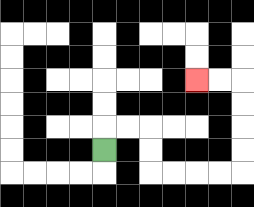{'start': '[4, 6]', 'end': '[8, 3]', 'path_directions': 'U,R,R,D,D,R,R,R,R,U,U,U,U,L,L', 'path_coordinates': '[[4, 6], [4, 5], [5, 5], [6, 5], [6, 6], [6, 7], [7, 7], [8, 7], [9, 7], [10, 7], [10, 6], [10, 5], [10, 4], [10, 3], [9, 3], [8, 3]]'}